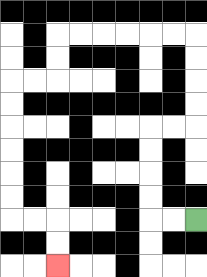{'start': '[8, 9]', 'end': '[2, 11]', 'path_directions': 'L,L,U,U,U,U,R,R,U,U,U,U,L,L,L,L,L,L,D,D,L,L,D,D,D,D,D,D,R,R,D,D', 'path_coordinates': '[[8, 9], [7, 9], [6, 9], [6, 8], [6, 7], [6, 6], [6, 5], [7, 5], [8, 5], [8, 4], [8, 3], [8, 2], [8, 1], [7, 1], [6, 1], [5, 1], [4, 1], [3, 1], [2, 1], [2, 2], [2, 3], [1, 3], [0, 3], [0, 4], [0, 5], [0, 6], [0, 7], [0, 8], [0, 9], [1, 9], [2, 9], [2, 10], [2, 11]]'}